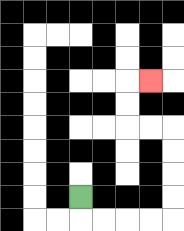{'start': '[3, 8]', 'end': '[6, 3]', 'path_directions': 'D,R,R,R,R,U,U,U,U,L,L,U,U,R', 'path_coordinates': '[[3, 8], [3, 9], [4, 9], [5, 9], [6, 9], [7, 9], [7, 8], [7, 7], [7, 6], [7, 5], [6, 5], [5, 5], [5, 4], [5, 3], [6, 3]]'}